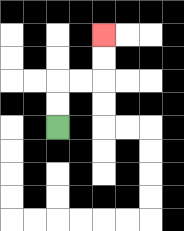{'start': '[2, 5]', 'end': '[4, 1]', 'path_directions': 'U,U,R,R,U,U', 'path_coordinates': '[[2, 5], [2, 4], [2, 3], [3, 3], [4, 3], [4, 2], [4, 1]]'}